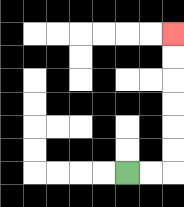{'start': '[5, 7]', 'end': '[7, 1]', 'path_directions': 'R,R,U,U,U,U,U,U', 'path_coordinates': '[[5, 7], [6, 7], [7, 7], [7, 6], [7, 5], [7, 4], [7, 3], [7, 2], [7, 1]]'}